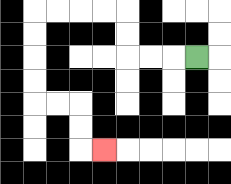{'start': '[8, 2]', 'end': '[4, 6]', 'path_directions': 'L,L,L,U,U,L,L,L,L,D,D,D,D,R,R,D,D,R', 'path_coordinates': '[[8, 2], [7, 2], [6, 2], [5, 2], [5, 1], [5, 0], [4, 0], [3, 0], [2, 0], [1, 0], [1, 1], [1, 2], [1, 3], [1, 4], [2, 4], [3, 4], [3, 5], [3, 6], [4, 6]]'}